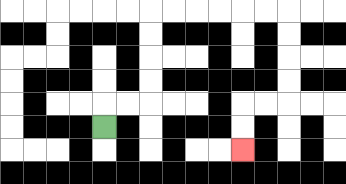{'start': '[4, 5]', 'end': '[10, 6]', 'path_directions': 'U,R,R,U,U,U,U,R,R,R,R,R,R,D,D,D,D,L,L,D,D', 'path_coordinates': '[[4, 5], [4, 4], [5, 4], [6, 4], [6, 3], [6, 2], [6, 1], [6, 0], [7, 0], [8, 0], [9, 0], [10, 0], [11, 0], [12, 0], [12, 1], [12, 2], [12, 3], [12, 4], [11, 4], [10, 4], [10, 5], [10, 6]]'}